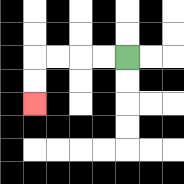{'start': '[5, 2]', 'end': '[1, 4]', 'path_directions': 'L,L,L,L,D,D', 'path_coordinates': '[[5, 2], [4, 2], [3, 2], [2, 2], [1, 2], [1, 3], [1, 4]]'}